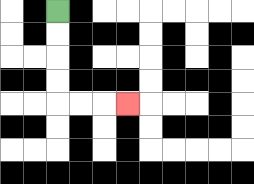{'start': '[2, 0]', 'end': '[5, 4]', 'path_directions': 'D,D,D,D,R,R,R', 'path_coordinates': '[[2, 0], [2, 1], [2, 2], [2, 3], [2, 4], [3, 4], [4, 4], [5, 4]]'}